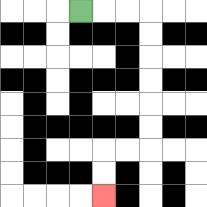{'start': '[3, 0]', 'end': '[4, 8]', 'path_directions': 'R,R,R,D,D,D,D,D,D,L,L,D,D', 'path_coordinates': '[[3, 0], [4, 0], [5, 0], [6, 0], [6, 1], [6, 2], [6, 3], [6, 4], [6, 5], [6, 6], [5, 6], [4, 6], [4, 7], [4, 8]]'}